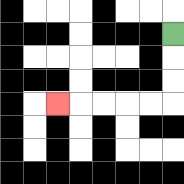{'start': '[7, 1]', 'end': '[2, 4]', 'path_directions': 'D,D,D,L,L,L,L,L', 'path_coordinates': '[[7, 1], [7, 2], [7, 3], [7, 4], [6, 4], [5, 4], [4, 4], [3, 4], [2, 4]]'}